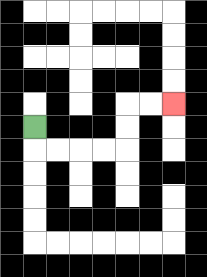{'start': '[1, 5]', 'end': '[7, 4]', 'path_directions': 'D,R,R,R,R,U,U,R,R', 'path_coordinates': '[[1, 5], [1, 6], [2, 6], [3, 6], [4, 6], [5, 6], [5, 5], [5, 4], [6, 4], [7, 4]]'}